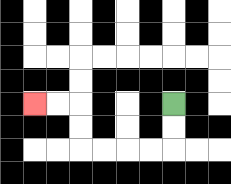{'start': '[7, 4]', 'end': '[1, 4]', 'path_directions': 'D,D,L,L,L,L,U,U,L,L', 'path_coordinates': '[[7, 4], [7, 5], [7, 6], [6, 6], [5, 6], [4, 6], [3, 6], [3, 5], [3, 4], [2, 4], [1, 4]]'}